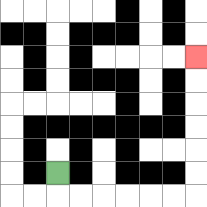{'start': '[2, 7]', 'end': '[8, 2]', 'path_directions': 'D,R,R,R,R,R,R,U,U,U,U,U,U', 'path_coordinates': '[[2, 7], [2, 8], [3, 8], [4, 8], [5, 8], [6, 8], [7, 8], [8, 8], [8, 7], [8, 6], [8, 5], [8, 4], [8, 3], [8, 2]]'}